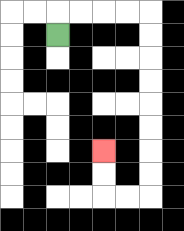{'start': '[2, 1]', 'end': '[4, 6]', 'path_directions': 'U,R,R,R,R,D,D,D,D,D,D,D,D,L,L,U,U', 'path_coordinates': '[[2, 1], [2, 0], [3, 0], [4, 0], [5, 0], [6, 0], [6, 1], [6, 2], [6, 3], [6, 4], [6, 5], [6, 6], [6, 7], [6, 8], [5, 8], [4, 8], [4, 7], [4, 6]]'}